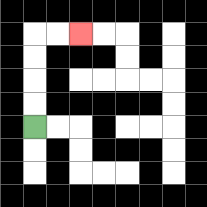{'start': '[1, 5]', 'end': '[3, 1]', 'path_directions': 'U,U,U,U,R,R', 'path_coordinates': '[[1, 5], [1, 4], [1, 3], [1, 2], [1, 1], [2, 1], [3, 1]]'}